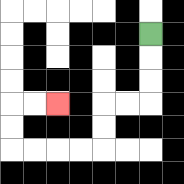{'start': '[6, 1]', 'end': '[2, 4]', 'path_directions': 'D,D,D,L,L,D,D,L,L,L,L,U,U,R,R', 'path_coordinates': '[[6, 1], [6, 2], [6, 3], [6, 4], [5, 4], [4, 4], [4, 5], [4, 6], [3, 6], [2, 6], [1, 6], [0, 6], [0, 5], [0, 4], [1, 4], [2, 4]]'}